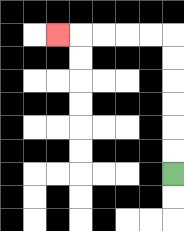{'start': '[7, 7]', 'end': '[2, 1]', 'path_directions': 'U,U,U,U,U,U,L,L,L,L,L', 'path_coordinates': '[[7, 7], [7, 6], [7, 5], [7, 4], [7, 3], [7, 2], [7, 1], [6, 1], [5, 1], [4, 1], [3, 1], [2, 1]]'}